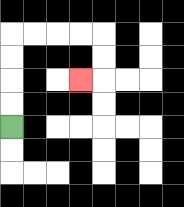{'start': '[0, 5]', 'end': '[3, 3]', 'path_directions': 'U,U,U,U,R,R,R,R,D,D,L', 'path_coordinates': '[[0, 5], [0, 4], [0, 3], [0, 2], [0, 1], [1, 1], [2, 1], [3, 1], [4, 1], [4, 2], [4, 3], [3, 3]]'}